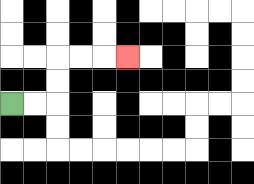{'start': '[0, 4]', 'end': '[5, 2]', 'path_directions': 'R,R,U,U,R,R,R', 'path_coordinates': '[[0, 4], [1, 4], [2, 4], [2, 3], [2, 2], [3, 2], [4, 2], [5, 2]]'}